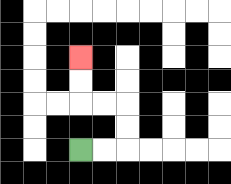{'start': '[3, 6]', 'end': '[3, 2]', 'path_directions': 'R,R,U,U,L,L,U,U', 'path_coordinates': '[[3, 6], [4, 6], [5, 6], [5, 5], [5, 4], [4, 4], [3, 4], [3, 3], [3, 2]]'}